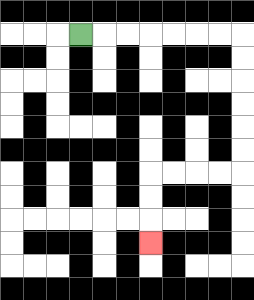{'start': '[3, 1]', 'end': '[6, 10]', 'path_directions': 'R,R,R,R,R,R,R,D,D,D,D,D,D,L,L,L,L,D,D,D', 'path_coordinates': '[[3, 1], [4, 1], [5, 1], [6, 1], [7, 1], [8, 1], [9, 1], [10, 1], [10, 2], [10, 3], [10, 4], [10, 5], [10, 6], [10, 7], [9, 7], [8, 7], [7, 7], [6, 7], [6, 8], [6, 9], [6, 10]]'}